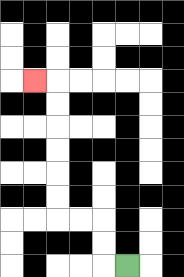{'start': '[5, 11]', 'end': '[1, 3]', 'path_directions': 'L,U,U,L,L,U,U,U,U,U,U,L', 'path_coordinates': '[[5, 11], [4, 11], [4, 10], [4, 9], [3, 9], [2, 9], [2, 8], [2, 7], [2, 6], [2, 5], [2, 4], [2, 3], [1, 3]]'}